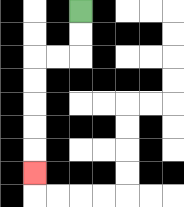{'start': '[3, 0]', 'end': '[1, 7]', 'path_directions': 'D,D,L,L,D,D,D,D,D', 'path_coordinates': '[[3, 0], [3, 1], [3, 2], [2, 2], [1, 2], [1, 3], [1, 4], [1, 5], [1, 6], [1, 7]]'}